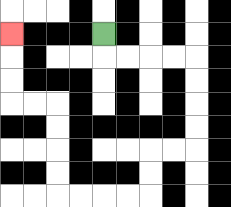{'start': '[4, 1]', 'end': '[0, 1]', 'path_directions': 'D,R,R,R,R,D,D,D,D,L,L,D,D,L,L,L,L,U,U,U,U,L,L,U,U,U', 'path_coordinates': '[[4, 1], [4, 2], [5, 2], [6, 2], [7, 2], [8, 2], [8, 3], [8, 4], [8, 5], [8, 6], [7, 6], [6, 6], [6, 7], [6, 8], [5, 8], [4, 8], [3, 8], [2, 8], [2, 7], [2, 6], [2, 5], [2, 4], [1, 4], [0, 4], [0, 3], [0, 2], [0, 1]]'}